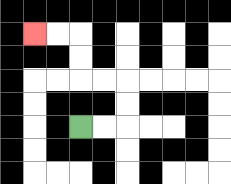{'start': '[3, 5]', 'end': '[1, 1]', 'path_directions': 'R,R,U,U,L,L,U,U,L,L', 'path_coordinates': '[[3, 5], [4, 5], [5, 5], [5, 4], [5, 3], [4, 3], [3, 3], [3, 2], [3, 1], [2, 1], [1, 1]]'}